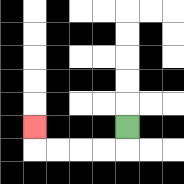{'start': '[5, 5]', 'end': '[1, 5]', 'path_directions': 'D,L,L,L,L,U', 'path_coordinates': '[[5, 5], [5, 6], [4, 6], [3, 6], [2, 6], [1, 6], [1, 5]]'}